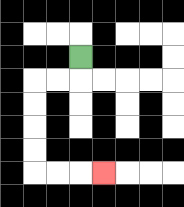{'start': '[3, 2]', 'end': '[4, 7]', 'path_directions': 'D,L,L,D,D,D,D,R,R,R', 'path_coordinates': '[[3, 2], [3, 3], [2, 3], [1, 3], [1, 4], [1, 5], [1, 6], [1, 7], [2, 7], [3, 7], [4, 7]]'}